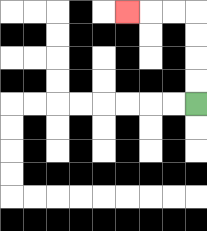{'start': '[8, 4]', 'end': '[5, 0]', 'path_directions': 'U,U,U,U,L,L,L', 'path_coordinates': '[[8, 4], [8, 3], [8, 2], [8, 1], [8, 0], [7, 0], [6, 0], [5, 0]]'}